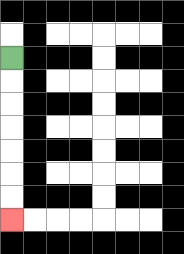{'start': '[0, 2]', 'end': '[0, 9]', 'path_directions': 'D,D,D,D,D,D,D', 'path_coordinates': '[[0, 2], [0, 3], [0, 4], [0, 5], [0, 6], [0, 7], [0, 8], [0, 9]]'}